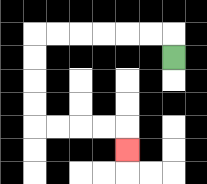{'start': '[7, 2]', 'end': '[5, 6]', 'path_directions': 'U,L,L,L,L,L,L,D,D,D,D,R,R,R,R,D', 'path_coordinates': '[[7, 2], [7, 1], [6, 1], [5, 1], [4, 1], [3, 1], [2, 1], [1, 1], [1, 2], [1, 3], [1, 4], [1, 5], [2, 5], [3, 5], [4, 5], [5, 5], [5, 6]]'}